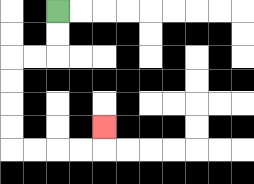{'start': '[2, 0]', 'end': '[4, 5]', 'path_directions': 'D,D,L,L,D,D,D,D,R,R,R,R,U', 'path_coordinates': '[[2, 0], [2, 1], [2, 2], [1, 2], [0, 2], [0, 3], [0, 4], [0, 5], [0, 6], [1, 6], [2, 6], [3, 6], [4, 6], [4, 5]]'}